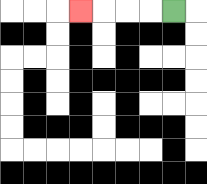{'start': '[7, 0]', 'end': '[3, 0]', 'path_directions': 'L,L,L,L', 'path_coordinates': '[[7, 0], [6, 0], [5, 0], [4, 0], [3, 0]]'}